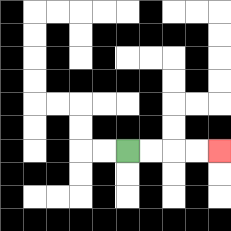{'start': '[5, 6]', 'end': '[9, 6]', 'path_directions': 'R,R,R,R', 'path_coordinates': '[[5, 6], [6, 6], [7, 6], [8, 6], [9, 6]]'}